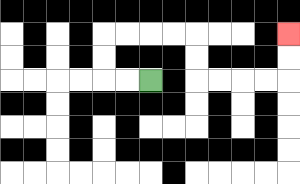{'start': '[6, 3]', 'end': '[12, 1]', 'path_directions': 'L,L,U,U,R,R,R,R,D,D,R,R,R,R,U,U', 'path_coordinates': '[[6, 3], [5, 3], [4, 3], [4, 2], [4, 1], [5, 1], [6, 1], [7, 1], [8, 1], [8, 2], [8, 3], [9, 3], [10, 3], [11, 3], [12, 3], [12, 2], [12, 1]]'}